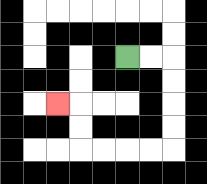{'start': '[5, 2]', 'end': '[2, 4]', 'path_directions': 'R,R,D,D,D,D,L,L,L,L,U,U,L', 'path_coordinates': '[[5, 2], [6, 2], [7, 2], [7, 3], [7, 4], [7, 5], [7, 6], [6, 6], [5, 6], [4, 6], [3, 6], [3, 5], [3, 4], [2, 4]]'}